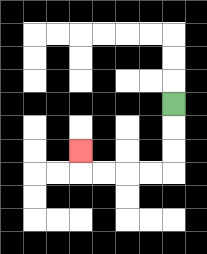{'start': '[7, 4]', 'end': '[3, 6]', 'path_directions': 'D,D,D,L,L,L,L,U', 'path_coordinates': '[[7, 4], [7, 5], [7, 6], [7, 7], [6, 7], [5, 7], [4, 7], [3, 7], [3, 6]]'}